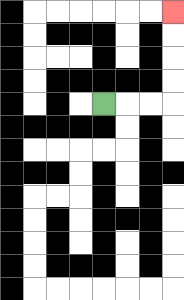{'start': '[4, 4]', 'end': '[7, 0]', 'path_directions': 'R,R,R,U,U,U,U', 'path_coordinates': '[[4, 4], [5, 4], [6, 4], [7, 4], [7, 3], [7, 2], [7, 1], [7, 0]]'}